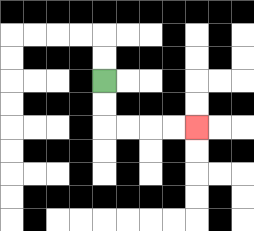{'start': '[4, 3]', 'end': '[8, 5]', 'path_directions': 'D,D,R,R,R,R', 'path_coordinates': '[[4, 3], [4, 4], [4, 5], [5, 5], [6, 5], [7, 5], [8, 5]]'}